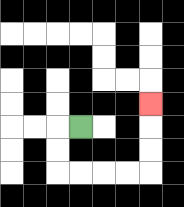{'start': '[3, 5]', 'end': '[6, 4]', 'path_directions': 'L,D,D,R,R,R,R,U,U,U', 'path_coordinates': '[[3, 5], [2, 5], [2, 6], [2, 7], [3, 7], [4, 7], [5, 7], [6, 7], [6, 6], [6, 5], [6, 4]]'}